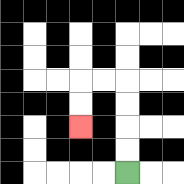{'start': '[5, 7]', 'end': '[3, 5]', 'path_directions': 'U,U,U,U,L,L,D,D', 'path_coordinates': '[[5, 7], [5, 6], [5, 5], [5, 4], [5, 3], [4, 3], [3, 3], [3, 4], [3, 5]]'}